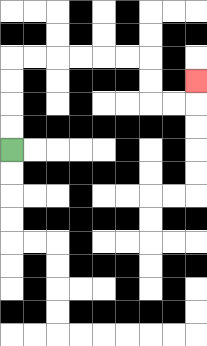{'start': '[0, 6]', 'end': '[8, 3]', 'path_directions': 'U,U,U,U,R,R,R,R,R,R,D,D,R,R,U', 'path_coordinates': '[[0, 6], [0, 5], [0, 4], [0, 3], [0, 2], [1, 2], [2, 2], [3, 2], [4, 2], [5, 2], [6, 2], [6, 3], [6, 4], [7, 4], [8, 4], [8, 3]]'}